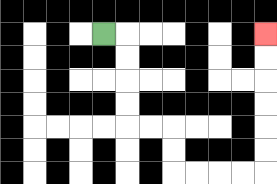{'start': '[4, 1]', 'end': '[11, 1]', 'path_directions': 'R,D,D,D,D,R,R,D,D,R,R,R,R,U,U,U,U,U,U', 'path_coordinates': '[[4, 1], [5, 1], [5, 2], [5, 3], [5, 4], [5, 5], [6, 5], [7, 5], [7, 6], [7, 7], [8, 7], [9, 7], [10, 7], [11, 7], [11, 6], [11, 5], [11, 4], [11, 3], [11, 2], [11, 1]]'}